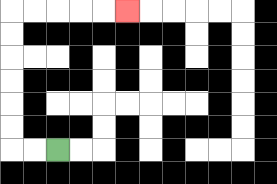{'start': '[2, 6]', 'end': '[5, 0]', 'path_directions': 'L,L,U,U,U,U,U,U,R,R,R,R,R', 'path_coordinates': '[[2, 6], [1, 6], [0, 6], [0, 5], [0, 4], [0, 3], [0, 2], [0, 1], [0, 0], [1, 0], [2, 0], [3, 0], [4, 0], [5, 0]]'}